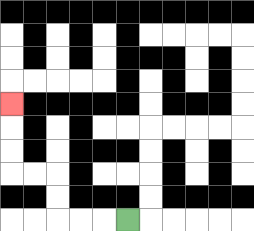{'start': '[5, 9]', 'end': '[0, 4]', 'path_directions': 'L,L,L,U,U,L,L,U,U,U', 'path_coordinates': '[[5, 9], [4, 9], [3, 9], [2, 9], [2, 8], [2, 7], [1, 7], [0, 7], [0, 6], [0, 5], [0, 4]]'}